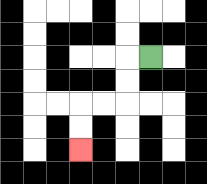{'start': '[6, 2]', 'end': '[3, 6]', 'path_directions': 'L,D,D,L,L,D,D', 'path_coordinates': '[[6, 2], [5, 2], [5, 3], [5, 4], [4, 4], [3, 4], [3, 5], [3, 6]]'}